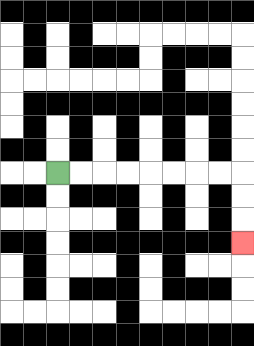{'start': '[2, 7]', 'end': '[10, 10]', 'path_directions': 'R,R,R,R,R,R,R,R,D,D,D', 'path_coordinates': '[[2, 7], [3, 7], [4, 7], [5, 7], [6, 7], [7, 7], [8, 7], [9, 7], [10, 7], [10, 8], [10, 9], [10, 10]]'}